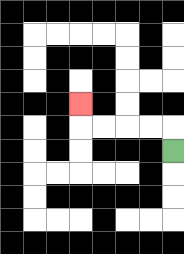{'start': '[7, 6]', 'end': '[3, 4]', 'path_directions': 'U,L,L,L,L,U', 'path_coordinates': '[[7, 6], [7, 5], [6, 5], [5, 5], [4, 5], [3, 5], [3, 4]]'}